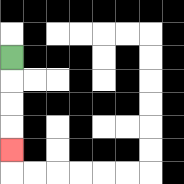{'start': '[0, 2]', 'end': '[0, 6]', 'path_directions': 'D,D,D,D', 'path_coordinates': '[[0, 2], [0, 3], [0, 4], [0, 5], [0, 6]]'}